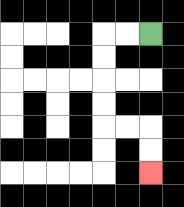{'start': '[6, 1]', 'end': '[6, 7]', 'path_directions': 'L,L,D,D,D,D,R,R,D,D', 'path_coordinates': '[[6, 1], [5, 1], [4, 1], [4, 2], [4, 3], [4, 4], [4, 5], [5, 5], [6, 5], [6, 6], [6, 7]]'}